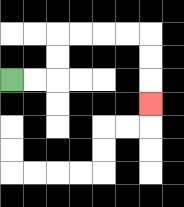{'start': '[0, 3]', 'end': '[6, 4]', 'path_directions': 'R,R,U,U,R,R,R,R,D,D,D', 'path_coordinates': '[[0, 3], [1, 3], [2, 3], [2, 2], [2, 1], [3, 1], [4, 1], [5, 1], [6, 1], [6, 2], [6, 3], [6, 4]]'}